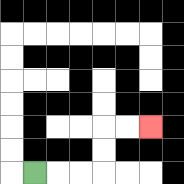{'start': '[1, 7]', 'end': '[6, 5]', 'path_directions': 'R,R,R,U,U,R,R', 'path_coordinates': '[[1, 7], [2, 7], [3, 7], [4, 7], [4, 6], [4, 5], [5, 5], [6, 5]]'}